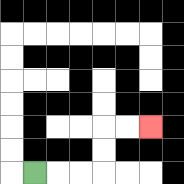{'start': '[1, 7]', 'end': '[6, 5]', 'path_directions': 'R,R,R,U,U,R,R', 'path_coordinates': '[[1, 7], [2, 7], [3, 7], [4, 7], [4, 6], [4, 5], [5, 5], [6, 5]]'}